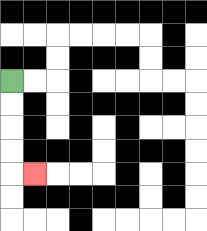{'start': '[0, 3]', 'end': '[1, 7]', 'path_directions': 'D,D,D,D,R', 'path_coordinates': '[[0, 3], [0, 4], [0, 5], [0, 6], [0, 7], [1, 7]]'}